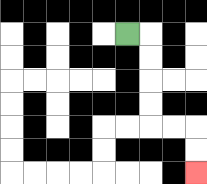{'start': '[5, 1]', 'end': '[8, 7]', 'path_directions': 'R,D,D,D,D,R,R,D,D', 'path_coordinates': '[[5, 1], [6, 1], [6, 2], [6, 3], [6, 4], [6, 5], [7, 5], [8, 5], [8, 6], [8, 7]]'}